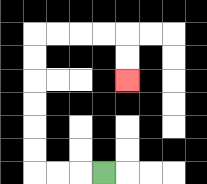{'start': '[4, 7]', 'end': '[5, 3]', 'path_directions': 'L,L,L,U,U,U,U,U,U,R,R,R,R,D,D', 'path_coordinates': '[[4, 7], [3, 7], [2, 7], [1, 7], [1, 6], [1, 5], [1, 4], [1, 3], [1, 2], [1, 1], [2, 1], [3, 1], [4, 1], [5, 1], [5, 2], [5, 3]]'}